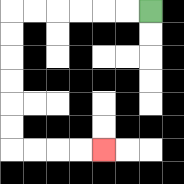{'start': '[6, 0]', 'end': '[4, 6]', 'path_directions': 'L,L,L,L,L,L,D,D,D,D,D,D,R,R,R,R', 'path_coordinates': '[[6, 0], [5, 0], [4, 0], [3, 0], [2, 0], [1, 0], [0, 0], [0, 1], [0, 2], [0, 3], [0, 4], [0, 5], [0, 6], [1, 6], [2, 6], [3, 6], [4, 6]]'}